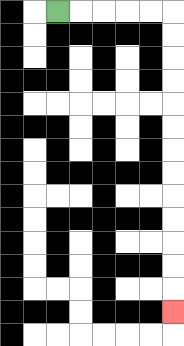{'start': '[2, 0]', 'end': '[7, 13]', 'path_directions': 'R,R,R,R,R,D,D,D,D,D,D,D,D,D,D,D,D,D', 'path_coordinates': '[[2, 0], [3, 0], [4, 0], [5, 0], [6, 0], [7, 0], [7, 1], [7, 2], [7, 3], [7, 4], [7, 5], [7, 6], [7, 7], [7, 8], [7, 9], [7, 10], [7, 11], [7, 12], [7, 13]]'}